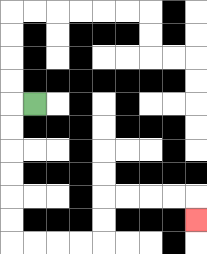{'start': '[1, 4]', 'end': '[8, 9]', 'path_directions': 'L,D,D,D,D,D,D,R,R,R,R,U,U,R,R,R,R,D', 'path_coordinates': '[[1, 4], [0, 4], [0, 5], [0, 6], [0, 7], [0, 8], [0, 9], [0, 10], [1, 10], [2, 10], [3, 10], [4, 10], [4, 9], [4, 8], [5, 8], [6, 8], [7, 8], [8, 8], [8, 9]]'}